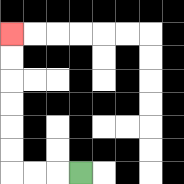{'start': '[3, 7]', 'end': '[0, 1]', 'path_directions': 'L,L,L,U,U,U,U,U,U', 'path_coordinates': '[[3, 7], [2, 7], [1, 7], [0, 7], [0, 6], [0, 5], [0, 4], [0, 3], [0, 2], [0, 1]]'}